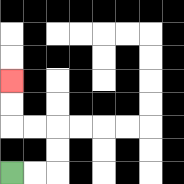{'start': '[0, 7]', 'end': '[0, 3]', 'path_directions': 'R,R,U,U,L,L,U,U', 'path_coordinates': '[[0, 7], [1, 7], [2, 7], [2, 6], [2, 5], [1, 5], [0, 5], [0, 4], [0, 3]]'}